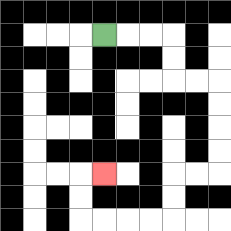{'start': '[4, 1]', 'end': '[4, 7]', 'path_directions': 'R,R,R,D,D,R,R,D,D,D,D,L,L,D,D,L,L,L,L,U,U,R', 'path_coordinates': '[[4, 1], [5, 1], [6, 1], [7, 1], [7, 2], [7, 3], [8, 3], [9, 3], [9, 4], [9, 5], [9, 6], [9, 7], [8, 7], [7, 7], [7, 8], [7, 9], [6, 9], [5, 9], [4, 9], [3, 9], [3, 8], [3, 7], [4, 7]]'}